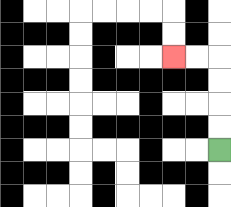{'start': '[9, 6]', 'end': '[7, 2]', 'path_directions': 'U,U,U,U,L,L', 'path_coordinates': '[[9, 6], [9, 5], [9, 4], [9, 3], [9, 2], [8, 2], [7, 2]]'}